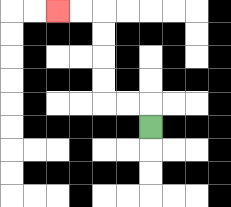{'start': '[6, 5]', 'end': '[2, 0]', 'path_directions': 'U,L,L,U,U,U,U,L,L', 'path_coordinates': '[[6, 5], [6, 4], [5, 4], [4, 4], [4, 3], [4, 2], [4, 1], [4, 0], [3, 0], [2, 0]]'}